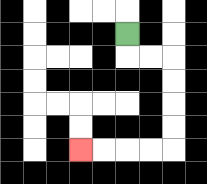{'start': '[5, 1]', 'end': '[3, 6]', 'path_directions': 'D,R,R,D,D,D,D,L,L,L,L', 'path_coordinates': '[[5, 1], [5, 2], [6, 2], [7, 2], [7, 3], [7, 4], [7, 5], [7, 6], [6, 6], [5, 6], [4, 6], [3, 6]]'}